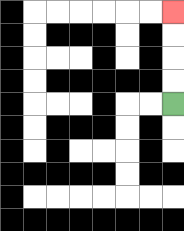{'start': '[7, 4]', 'end': '[7, 0]', 'path_directions': 'U,U,U,U', 'path_coordinates': '[[7, 4], [7, 3], [7, 2], [7, 1], [7, 0]]'}